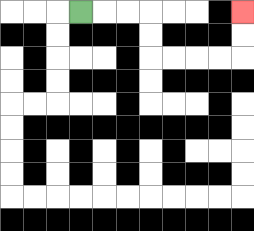{'start': '[3, 0]', 'end': '[10, 0]', 'path_directions': 'R,R,R,D,D,R,R,R,R,U,U', 'path_coordinates': '[[3, 0], [4, 0], [5, 0], [6, 0], [6, 1], [6, 2], [7, 2], [8, 2], [9, 2], [10, 2], [10, 1], [10, 0]]'}